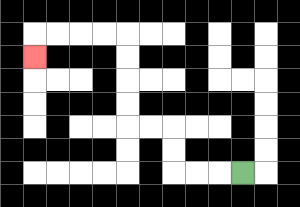{'start': '[10, 7]', 'end': '[1, 2]', 'path_directions': 'L,L,L,U,U,L,L,U,U,U,U,L,L,L,L,D', 'path_coordinates': '[[10, 7], [9, 7], [8, 7], [7, 7], [7, 6], [7, 5], [6, 5], [5, 5], [5, 4], [5, 3], [5, 2], [5, 1], [4, 1], [3, 1], [2, 1], [1, 1], [1, 2]]'}